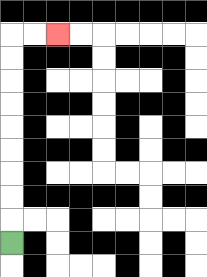{'start': '[0, 10]', 'end': '[2, 1]', 'path_directions': 'U,U,U,U,U,U,U,U,U,R,R', 'path_coordinates': '[[0, 10], [0, 9], [0, 8], [0, 7], [0, 6], [0, 5], [0, 4], [0, 3], [0, 2], [0, 1], [1, 1], [2, 1]]'}